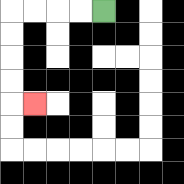{'start': '[4, 0]', 'end': '[1, 4]', 'path_directions': 'L,L,L,L,D,D,D,D,R', 'path_coordinates': '[[4, 0], [3, 0], [2, 0], [1, 0], [0, 0], [0, 1], [0, 2], [0, 3], [0, 4], [1, 4]]'}